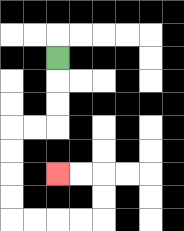{'start': '[2, 2]', 'end': '[2, 7]', 'path_directions': 'D,D,D,L,L,D,D,D,D,R,R,R,R,U,U,L,L', 'path_coordinates': '[[2, 2], [2, 3], [2, 4], [2, 5], [1, 5], [0, 5], [0, 6], [0, 7], [0, 8], [0, 9], [1, 9], [2, 9], [3, 9], [4, 9], [4, 8], [4, 7], [3, 7], [2, 7]]'}